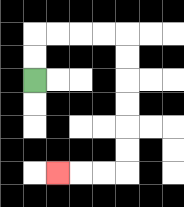{'start': '[1, 3]', 'end': '[2, 7]', 'path_directions': 'U,U,R,R,R,R,D,D,D,D,D,D,L,L,L', 'path_coordinates': '[[1, 3], [1, 2], [1, 1], [2, 1], [3, 1], [4, 1], [5, 1], [5, 2], [5, 3], [5, 4], [5, 5], [5, 6], [5, 7], [4, 7], [3, 7], [2, 7]]'}